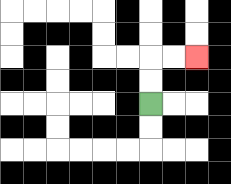{'start': '[6, 4]', 'end': '[8, 2]', 'path_directions': 'U,U,R,R', 'path_coordinates': '[[6, 4], [6, 3], [6, 2], [7, 2], [8, 2]]'}